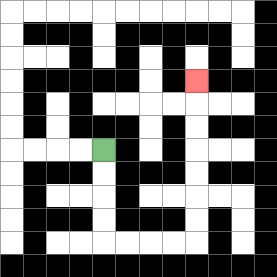{'start': '[4, 6]', 'end': '[8, 3]', 'path_directions': 'D,D,D,D,R,R,R,R,U,U,U,U,U,U,U', 'path_coordinates': '[[4, 6], [4, 7], [4, 8], [4, 9], [4, 10], [5, 10], [6, 10], [7, 10], [8, 10], [8, 9], [8, 8], [8, 7], [8, 6], [8, 5], [8, 4], [8, 3]]'}